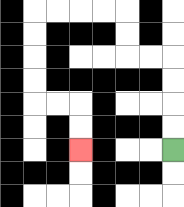{'start': '[7, 6]', 'end': '[3, 6]', 'path_directions': 'U,U,U,U,L,L,U,U,L,L,L,L,D,D,D,D,R,R,D,D', 'path_coordinates': '[[7, 6], [7, 5], [7, 4], [7, 3], [7, 2], [6, 2], [5, 2], [5, 1], [5, 0], [4, 0], [3, 0], [2, 0], [1, 0], [1, 1], [1, 2], [1, 3], [1, 4], [2, 4], [3, 4], [3, 5], [3, 6]]'}